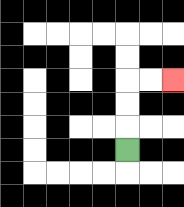{'start': '[5, 6]', 'end': '[7, 3]', 'path_directions': 'U,U,U,R,R', 'path_coordinates': '[[5, 6], [5, 5], [5, 4], [5, 3], [6, 3], [7, 3]]'}